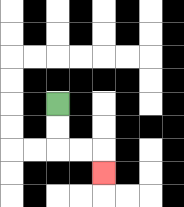{'start': '[2, 4]', 'end': '[4, 7]', 'path_directions': 'D,D,R,R,D', 'path_coordinates': '[[2, 4], [2, 5], [2, 6], [3, 6], [4, 6], [4, 7]]'}